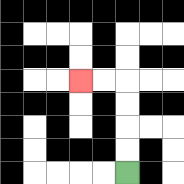{'start': '[5, 7]', 'end': '[3, 3]', 'path_directions': 'U,U,U,U,L,L', 'path_coordinates': '[[5, 7], [5, 6], [5, 5], [5, 4], [5, 3], [4, 3], [3, 3]]'}